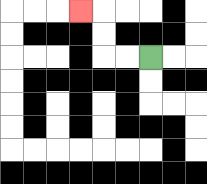{'start': '[6, 2]', 'end': '[3, 0]', 'path_directions': 'L,L,U,U,L', 'path_coordinates': '[[6, 2], [5, 2], [4, 2], [4, 1], [4, 0], [3, 0]]'}